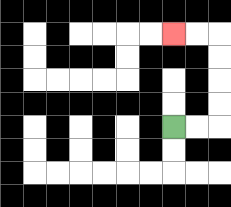{'start': '[7, 5]', 'end': '[7, 1]', 'path_directions': 'R,R,U,U,U,U,L,L', 'path_coordinates': '[[7, 5], [8, 5], [9, 5], [9, 4], [9, 3], [9, 2], [9, 1], [8, 1], [7, 1]]'}